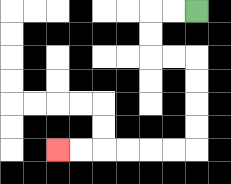{'start': '[8, 0]', 'end': '[2, 6]', 'path_directions': 'L,L,D,D,R,R,D,D,D,D,L,L,L,L,L,L', 'path_coordinates': '[[8, 0], [7, 0], [6, 0], [6, 1], [6, 2], [7, 2], [8, 2], [8, 3], [8, 4], [8, 5], [8, 6], [7, 6], [6, 6], [5, 6], [4, 6], [3, 6], [2, 6]]'}